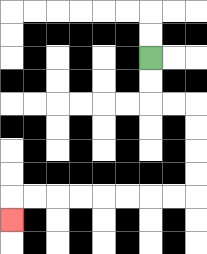{'start': '[6, 2]', 'end': '[0, 9]', 'path_directions': 'D,D,R,R,D,D,D,D,L,L,L,L,L,L,L,L,D', 'path_coordinates': '[[6, 2], [6, 3], [6, 4], [7, 4], [8, 4], [8, 5], [8, 6], [8, 7], [8, 8], [7, 8], [6, 8], [5, 8], [4, 8], [3, 8], [2, 8], [1, 8], [0, 8], [0, 9]]'}